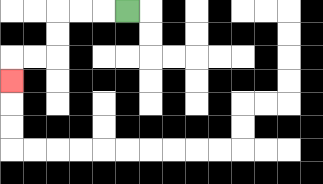{'start': '[5, 0]', 'end': '[0, 3]', 'path_directions': 'L,L,L,D,D,L,L,D', 'path_coordinates': '[[5, 0], [4, 0], [3, 0], [2, 0], [2, 1], [2, 2], [1, 2], [0, 2], [0, 3]]'}